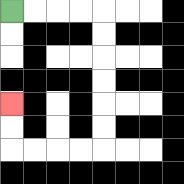{'start': '[0, 0]', 'end': '[0, 4]', 'path_directions': 'R,R,R,R,D,D,D,D,D,D,L,L,L,L,U,U', 'path_coordinates': '[[0, 0], [1, 0], [2, 0], [3, 0], [4, 0], [4, 1], [4, 2], [4, 3], [4, 4], [4, 5], [4, 6], [3, 6], [2, 6], [1, 6], [0, 6], [0, 5], [0, 4]]'}